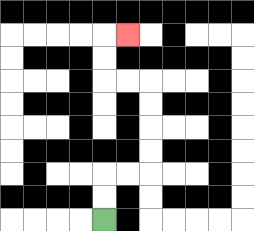{'start': '[4, 9]', 'end': '[5, 1]', 'path_directions': 'U,U,R,R,U,U,U,U,L,L,U,U,R', 'path_coordinates': '[[4, 9], [4, 8], [4, 7], [5, 7], [6, 7], [6, 6], [6, 5], [6, 4], [6, 3], [5, 3], [4, 3], [4, 2], [4, 1], [5, 1]]'}